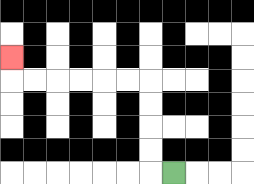{'start': '[7, 7]', 'end': '[0, 2]', 'path_directions': 'L,U,U,U,U,L,L,L,L,L,L,U', 'path_coordinates': '[[7, 7], [6, 7], [6, 6], [6, 5], [6, 4], [6, 3], [5, 3], [4, 3], [3, 3], [2, 3], [1, 3], [0, 3], [0, 2]]'}